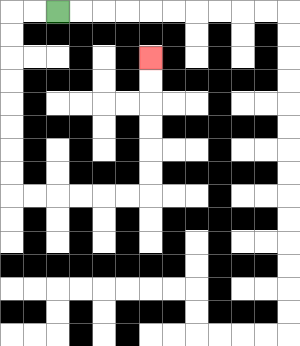{'start': '[2, 0]', 'end': '[6, 2]', 'path_directions': 'L,L,D,D,D,D,D,D,D,D,R,R,R,R,R,R,U,U,U,U,U,U', 'path_coordinates': '[[2, 0], [1, 0], [0, 0], [0, 1], [0, 2], [0, 3], [0, 4], [0, 5], [0, 6], [0, 7], [0, 8], [1, 8], [2, 8], [3, 8], [4, 8], [5, 8], [6, 8], [6, 7], [6, 6], [6, 5], [6, 4], [6, 3], [6, 2]]'}